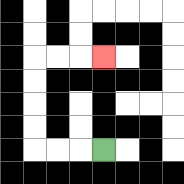{'start': '[4, 6]', 'end': '[4, 2]', 'path_directions': 'L,L,L,U,U,U,U,R,R,R', 'path_coordinates': '[[4, 6], [3, 6], [2, 6], [1, 6], [1, 5], [1, 4], [1, 3], [1, 2], [2, 2], [3, 2], [4, 2]]'}